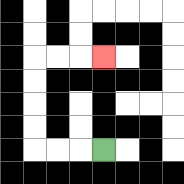{'start': '[4, 6]', 'end': '[4, 2]', 'path_directions': 'L,L,L,U,U,U,U,R,R,R', 'path_coordinates': '[[4, 6], [3, 6], [2, 6], [1, 6], [1, 5], [1, 4], [1, 3], [1, 2], [2, 2], [3, 2], [4, 2]]'}